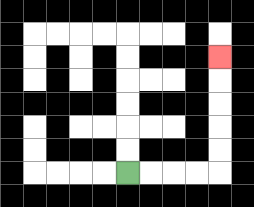{'start': '[5, 7]', 'end': '[9, 2]', 'path_directions': 'R,R,R,R,U,U,U,U,U', 'path_coordinates': '[[5, 7], [6, 7], [7, 7], [8, 7], [9, 7], [9, 6], [9, 5], [9, 4], [9, 3], [9, 2]]'}